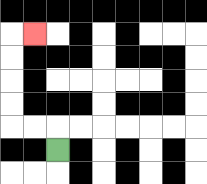{'start': '[2, 6]', 'end': '[1, 1]', 'path_directions': 'U,L,L,U,U,U,U,R', 'path_coordinates': '[[2, 6], [2, 5], [1, 5], [0, 5], [0, 4], [0, 3], [0, 2], [0, 1], [1, 1]]'}